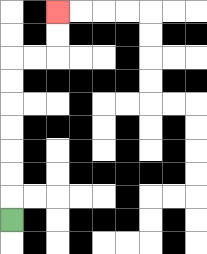{'start': '[0, 9]', 'end': '[2, 0]', 'path_directions': 'U,U,U,U,U,U,U,R,R,U,U', 'path_coordinates': '[[0, 9], [0, 8], [0, 7], [0, 6], [0, 5], [0, 4], [0, 3], [0, 2], [1, 2], [2, 2], [2, 1], [2, 0]]'}